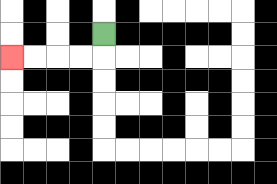{'start': '[4, 1]', 'end': '[0, 2]', 'path_directions': 'D,L,L,L,L', 'path_coordinates': '[[4, 1], [4, 2], [3, 2], [2, 2], [1, 2], [0, 2]]'}